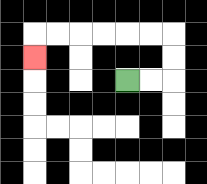{'start': '[5, 3]', 'end': '[1, 2]', 'path_directions': 'R,R,U,U,L,L,L,L,L,L,D', 'path_coordinates': '[[5, 3], [6, 3], [7, 3], [7, 2], [7, 1], [6, 1], [5, 1], [4, 1], [3, 1], [2, 1], [1, 1], [1, 2]]'}